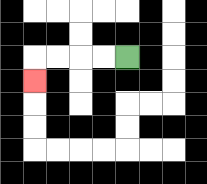{'start': '[5, 2]', 'end': '[1, 3]', 'path_directions': 'L,L,L,L,D', 'path_coordinates': '[[5, 2], [4, 2], [3, 2], [2, 2], [1, 2], [1, 3]]'}